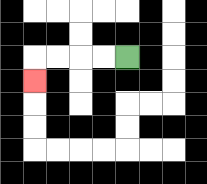{'start': '[5, 2]', 'end': '[1, 3]', 'path_directions': 'L,L,L,L,D', 'path_coordinates': '[[5, 2], [4, 2], [3, 2], [2, 2], [1, 2], [1, 3]]'}